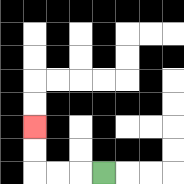{'start': '[4, 7]', 'end': '[1, 5]', 'path_directions': 'L,L,L,U,U', 'path_coordinates': '[[4, 7], [3, 7], [2, 7], [1, 7], [1, 6], [1, 5]]'}